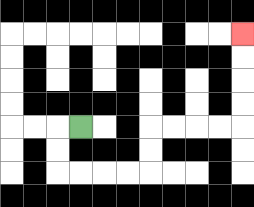{'start': '[3, 5]', 'end': '[10, 1]', 'path_directions': 'L,D,D,R,R,R,R,U,U,R,R,R,R,U,U,U,U', 'path_coordinates': '[[3, 5], [2, 5], [2, 6], [2, 7], [3, 7], [4, 7], [5, 7], [6, 7], [6, 6], [6, 5], [7, 5], [8, 5], [9, 5], [10, 5], [10, 4], [10, 3], [10, 2], [10, 1]]'}